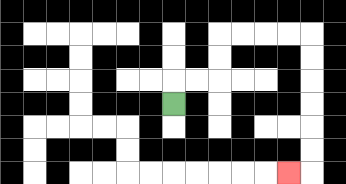{'start': '[7, 4]', 'end': '[12, 7]', 'path_directions': 'U,R,R,U,U,R,R,R,R,D,D,D,D,D,D,L', 'path_coordinates': '[[7, 4], [7, 3], [8, 3], [9, 3], [9, 2], [9, 1], [10, 1], [11, 1], [12, 1], [13, 1], [13, 2], [13, 3], [13, 4], [13, 5], [13, 6], [13, 7], [12, 7]]'}